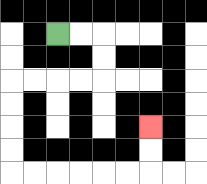{'start': '[2, 1]', 'end': '[6, 5]', 'path_directions': 'R,R,D,D,L,L,L,L,D,D,D,D,R,R,R,R,R,R,U,U', 'path_coordinates': '[[2, 1], [3, 1], [4, 1], [4, 2], [4, 3], [3, 3], [2, 3], [1, 3], [0, 3], [0, 4], [0, 5], [0, 6], [0, 7], [1, 7], [2, 7], [3, 7], [4, 7], [5, 7], [6, 7], [6, 6], [6, 5]]'}